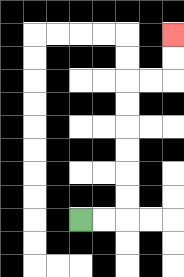{'start': '[3, 9]', 'end': '[7, 1]', 'path_directions': 'R,R,U,U,U,U,U,U,R,R,U,U', 'path_coordinates': '[[3, 9], [4, 9], [5, 9], [5, 8], [5, 7], [5, 6], [5, 5], [5, 4], [5, 3], [6, 3], [7, 3], [7, 2], [7, 1]]'}